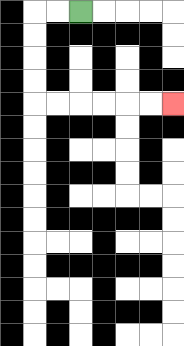{'start': '[3, 0]', 'end': '[7, 4]', 'path_directions': 'L,L,D,D,D,D,R,R,R,R,R,R', 'path_coordinates': '[[3, 0], [2, 0], [1, 0], [1, 1], [1, 2], [1, 3], [1, 4], [2, 4], [3, 4], [4, 4], [5, 4], [6, 4], [7, 4]]'}